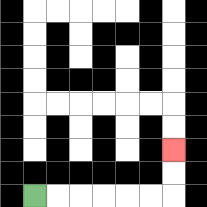{'start': '[1, 8]', 'end': '[7, 6]', 'path_directions': 'R,R,R,R,R,R,U,U', 'path_coordinates': '[[1, 8], [2, 8], [3, 8], [4, 8], [5, 8], [6, 8], [7, 8], [7, 7], [7, 6]]'}